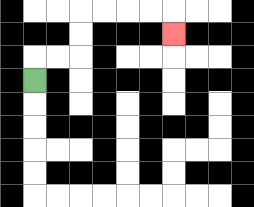{'start': '[1, 3]', 'end': '[7, 1]', 'path_directions': 'U,R,R,U,U,R,R,R,R,D', 'path_coordinates': '[[1, 3], [1, 2], [2, 2], [3, 2], [3, 1], [3, 0], [4, 0], [5, 0], [6, 0], [7, 0], [7, 1]]'}